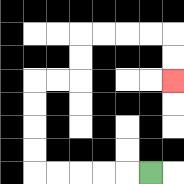{'start': '[6, 7]', 'end': '[7, 3]', 'path_directions': 'L,L,L,L,L,U,U,U,U,R,R,U,U,R,R,R,R,D,D', 'path_coordinates': '[[6, 7], [5, 7], [4, 7], [3, 7], [2, 7], [1, 7], [1, 6], [1, 5], [1, 4], [1, 3], [2, 3], [3, 3], [3, 2], [3, 1], [4, 1], [5, 1], [6, 1], [7, 1], [7, 2], [7, 3]]'}